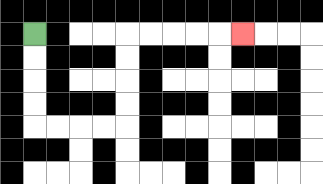{'start': '[1, 1]', 'end': '[10, 1]', 'path_directions': 'D,D,D,D,R,R,R,R,U,U,U,U,R,R,R,R,R', 'path_coordinates': '[[1, 1], [1, 2], [1, 3], [1, 4], [1, 5], [2, 5], [3, 5], [4, 5], [5, 5], [5, 4], [5, 3], [5, 2], [5, 1], [6, 1], [7, 1], [8, 1], [9, 1], [10, 1]]'}